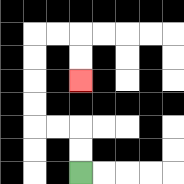{'start': '[3, 7]', 'end': '[3, 3]', 'path_directions': 'U,U,L,L,U,U,U,U,R,R,D,D', 'path_coordinates': '[[3, 7], [3, 6], [3, 5], [2, 5], [1, 5], [1, 4], [1, 3], [1, 2], [1, 1], [2, 1], [3, 1], [3, 2], [3, 3]]'}